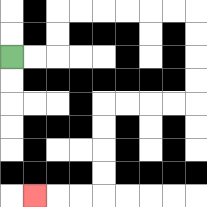{'start': '[0, 2]', 'end': '[1, 8]', 'path_directions': 'R,R,U,U,R,R,R,R,R,R,D,D,D,D,L,L,L,L,D,D,D,D,L,L,L', 'path_coordinates': '[[0, 2], [1, 2], [2, 2], [2, 1], [2, 0], [3, 0], [4, 0], [5, 0], [6, 0], [7, 0], [8, 0], [8, 1], [8, 2], [8, 3], [8, 4], [7, 4], [6, 4], [5, 4], [4, 4], [4, 5], [4, 6], [4, 7], [4, 8], [3, 8], [2, 8], [1, 8]]'}